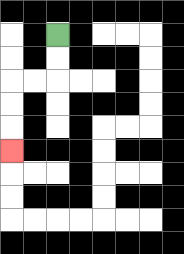{'start': '[2, 1]', 'end': '[0, 6]', 'path_directions': 'D,D,L,L,D,D,D', 'path_coordinates': '[[2, 1], [2, 2], [2, 3], [1, 3], [0, 3], [0, 4], [0, 5], [0, 6]]'}